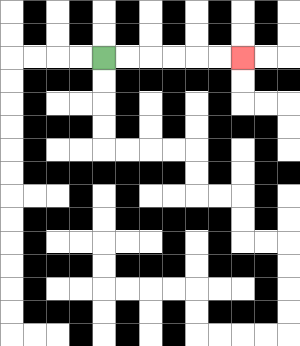{'start': '[4, 2]', 'end': '[10, 2]', 'path_directions': 'R,R,R,R,R,R', 'path_coordinates': '[[4, 2], [5, 2], [6, 2], [7, 2], [8, 2], [9, 2], [10, 2]]'}